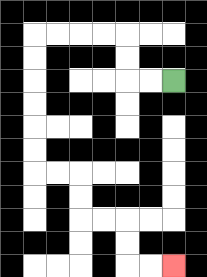{'start': '[7, 3]', 'end': '[7, 11]', 'path_directions': 'L,L,U,U,L,L,L,L,D,D,D,D,D,D,R,R,D,D,R,R,D,D,R,R', 'path_coordinates': '[[7, 3], [6, 3], [5, 3], [5, 2], [5, 1], [4, 1], [3, 1], [2, 1], [1, 1], [1, 2], [1, 3], [1, 4], [1, 5], [1, 6], [1, 7], [2, 7], [3, 7], [3, 8], [3, 9], [4, 9], [5, 9], [5, 10], [5, 11], [6, 11], [7, 11]]'}